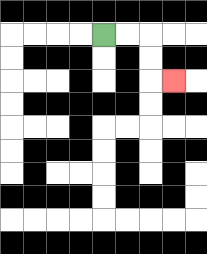{'start': '[4, 1]', 'end': '[7, 3]', 'path_directions': 'R,R,D,D,R', 'path_coordinates': '[[4, 1], [5, 1], [6, 1], [6, 2], [6, 3], [7, 3]]'}